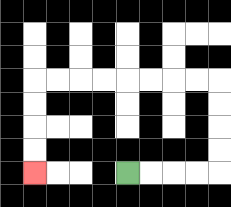{'start': '[5, 7]', 'end': '[1, 7]', 'path_directions': 'R,R,R,R,U,U,U,U,L,L,L,L,L,L,L,L,D,D,D,D', 'path_coordinates': '[[5, 7], [6, 7], [7, 7], [8, 7], [9, 7], [9, 6], [9, 5], [9, 4], [9, 3], [8, 3], [7, 3], [6, 3], [5, 3], [4, 3], [3, 3], [2, 3], [1, 3], [1, 4], [1, 5], [1, 6], [1, 7]]'}